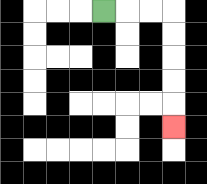{'start': '[4, 0]', 'end': '[7, 5]', 'path_directions': 'R,R,R,D,D,D,D,D', 'path_coordinates': '[[4, 0], [5, 0], [6, 0], [7, 0], [7, 1], [7, 2], [7, 3], [7, 4], [7, 5]]'}